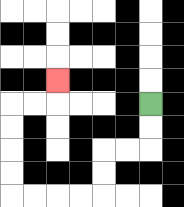{'start': '[6, 4]', 'end': '[2, 3]', 'path_directions': 'D,D,L,L,D,D,L,L,L,L,U,U,U,U,R,R,U', 'path_coordinates': '[[6, 4], [6, 5], [6, 6], [5, 6], [4, 6], [4, 7], [4, 8], [3, 8], [2, 8], [1, 8], [0, 8], [0, 7], [0, 6], [0, 5], [0, 4], [1, 4], [2, 4], [2, 3]]'}